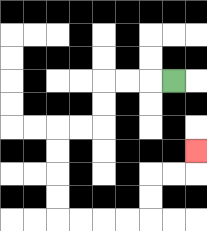{'start': '[7, 3]', 'end': '[8, 6]', 'path_directions': 'L,L,L,D,D,L,L,D,D,D,D,R,R,R,R,U,U,R,R,U', 'path_coordinates': '[[7, 3], [6, 3], [5, 3], [4, 3], [4, 4], [4, 5], [3, 5], [2, 5], [2, 6], [2, 7], [2, 8], [2, 9], [3, 9], [4, 9], [5, 9], [6, 9], [6, 8], [6, 7], [7, 7], [8, 7], [8, 6]]'}